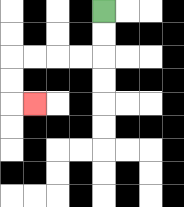{'start': '[4, 0]', 'end': '[1, 4]', 'path_directions': 'D,D,L,L,L,L,D,D,R', 'path_coordinates': '[[4, 0], [4, 1], [4, 2], [3, 2], [2, 2], [1, 2], [0, 2], [0, 3], [0, 4], [1, 4]]'}